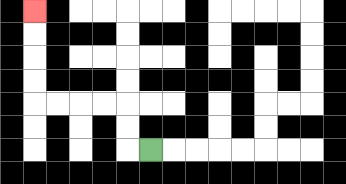{'start': '[6, 6]', 'end': '[1, 0]', 'path_directions': 'L,U,U,L,L,L,L,U,U,U,U', 'path_coordinates': '[[6, 6], [5, 6], [5, 5], [5, 4], [4, 4], [3, 4], [2, 4], [1, 4], [1, 3], [1, 2], [1, 1], [1, 0]]'}